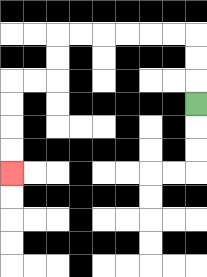{'start': '[8, 4]', 'end': '[0, 7]', 'path_directions': 'U,U,U,L,L,L,L,L,L,D,D,L,L,D,D,D,D', 'path_coordinates': '[[8, 4], [8, 3], [8, 2], [8, 1], [7, 1], [6, 1], [5, 1], [4, 1], [3, 1], [2, 1], [2, 2], [2, 3], [1, 3], [0, 3], [0, 4], [0, 5], [0, 6], [0, 7]]'}